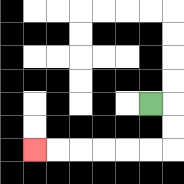{'start': '[6, 4]', 'end': '[1, 6]', 'path_directions': 'R,D,D,L,L,L,L,L,L', 'path_coordinates': '[[6, 4], [7, 4], [7, 5], [7, 6], [6, 6], [5, 6], [4, 6], [3, 6], [2, 6], [1, 6]]'}